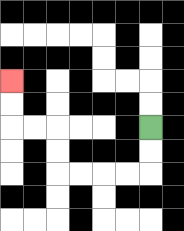{'start': '[6, 5]', 'end': '[0, 3]', 'path_directions': 'D,D,L,L,L,L,U,U,L,L,U,U', 'path_coordinates': '[[6, 5], [6, 6], [6, 7], [5, 7], [4, 7], [3, 7], [2, 7], [2, 6], [2, 5], [1, 5], [0, 5], [0, 4], [0, 3]]'}